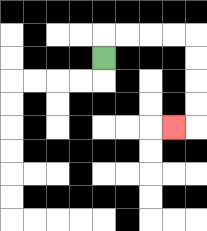{'start': '[4, 2]', 'end': '[7, 5]', 'path_directions': 'U,R,R,R,R,D,D,D,D,L', 'path_coordinates': '[[4, 2], [4, 1], [5, 1], [6, 1], [7, 1], [8, 1], [8, 2], [8, 3], [8, 4], [8, 5], [7, 5]]'}